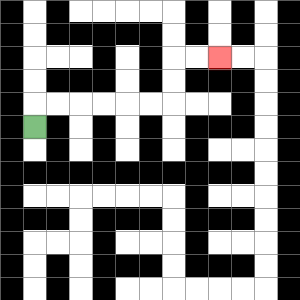{'start': '[1, 5]', 'end': '[9, 2]', 'path_directions': 'U,R,R,R,R,R,R,U,U,R,R', 'path_coordinates': '[[1, 5], [1, 4], [2, 4], [3, 4], [4, 4], [5, 4], [6, 4], [7, 4], [7, 3], [7, 2], [8, 2], [9, 2]]'}